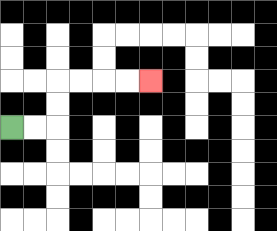{'start': '[0, 5]', 'end': '[6, 3]', 'path_directions': 'R,R,U,U,R,R,R,R', 'path_coordinates': '[[0, 5], [1, 5], [2, 5], [2, 4], [2, 3], [3, 3], [4, 3], [5, 3], [6, 3]]'}